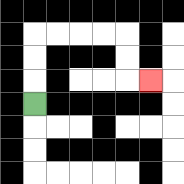{'start': '[1, 4]', 'end': '[6, 3]', 'path_directions': 'U,U,U,R,R,R,R,D,D,R', 'path_coordinates': '[[1, 4], [1, 3], [1, 2], [1, 1], [2, 1], [3, 1], [4, 1], [5, 1], [5, 2], [5, 3], [6, 3]]'}